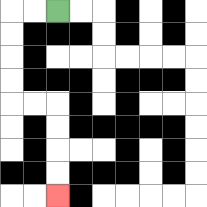{'start': '[2, 0]', 'end': '[2, 8]', 'path_directions': 'L,L,D,D,D,D,R,R,D,D,D,D', 'path_coordinates': '[[2, 0], [1, 0], [0, 0], [0, 1], [0, 2], [0, 3], [0, 4], [1, 4], [2, 4], [2, 5], [2, 6], [2, 7], [2, 8]]'}